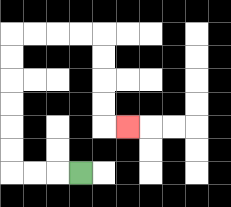{'start': '[3, 7]', 'end': '[5, 5]', 'path_directions': 'L,L,L,U,U,U,U,U,U,R,R,R,R,D,D,D,D,R', 'path_coordinates': '[[3, 7], [2, 7], [1, 7], [0, 7], [0, 6], [0, 5], [0, 4], [0, 3], [0, 2], [0, 1], [1, 1], [2, 1], [3, 1], [4, 1], [4, 2], [4, 3], [4, 4], [4, 5], [5, 5]]'}